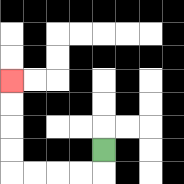{'start': '[4, 6]', 'end': '[0, 3]', 'path_directions': 'D,L,L,L,L,U,U,U,U', 'path_coordinates': '[[4, 6], [4, 7], [3, 7], [2, 7], [1, 7], [0, 7], [0, 6], [0, 5], [0, 4], [0, 3]]'}